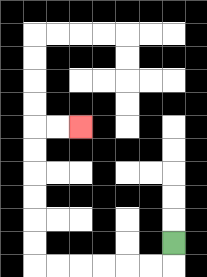{'start': '[7, 10]', 'end': '[3, 5]', 'path_directions': 'D,L,L,L,L,L,L,U,U,U,U,U,U,R,R', 'path_coordinates': '[[7, 10], [7, 11], [6, 11], [5, 11], [4, 11], [3, 11], [2, 11], [1, 11], [1, 10], [1, 9], [1, 8], [1, 7], [1, 6], [1, 5], [2, 5], [3, 5]]'}